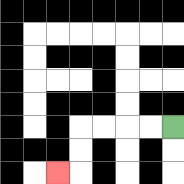{'start': '[7, 5]', 'end': '[2, 7]', 'path_directions': 'L,L,L,L,D,D,L', 'path_coordinates': '[[7, 5], [6, 5], [5, 5], [4, 5], [3, 5], [3, 6], [3, 7], [2, 7]]'}